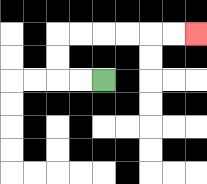{'start': '[4, 3]', 'end': '[8, 1]', 'path_directions': 'L,L,U,U,R,R,R,R,R,R', 'path_coordinates': '[[4, 3], [3, 3], [2, 3], [2, 2], [2, 1], [3, 1], [4, 1], [5, 1], [6, 1], [7, 1], [8, 1]]'}